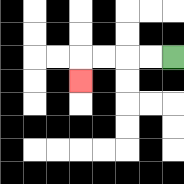{'start': '[7, 2]', 'end': '[3, 3]', 'path_directions': 'L,L,L,L,D', 'path_coordinates': '[[7, 2], [6, 2], [5, 2], [4, 2], [3, 2], [3, 3]]'}